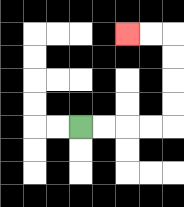{'start': '[3, 5]', 'end': '[5, 1]', 'path_directions': 'R,R,R,R,U,U,U,U,L,L', 'path_coordinates': '[[3, 5], [4, 5], [5, 5], [6, 5], [7, 5], [7, 4], [7, 3], [7, 2], [7, 1], [6, 1], [5, 1]]'}